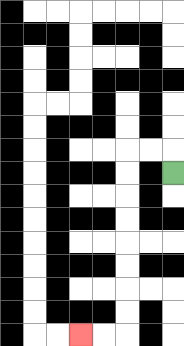{'start': '[7, 7]', 'end': '[3, 14]', 'path_directions': 'U,L,L,D,D,D,D,D,D,D,D,L,L', 'path_coordinates': '[[7, 7], [7, 6], [6, 6], [5, 6], [5, 7], [5, 8], [5, 9], [5, 10], [5, 11], [5, 12], [5, 13], [5, 14], [4, 14], [3, 14]]'}